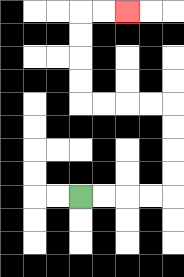{'start': '[3, 8]', 'end': '[5, 0]', 'path_directions': 'R,R,R,R,U,U,U,U,L,L,L,L,U,U,U,U,R,R', 'path_coordinates': '[[3, 8], [4, 8], [5, 8], [6, 8], [7, 8], [7, 7], [7, 6], [7, 5], [7, 4], [6, 4], [5, 4], [4, 4], [3, 4], [3, 3], [3, 2], [3, 1], [3, 0], [4, 0], [5, 0]]'}